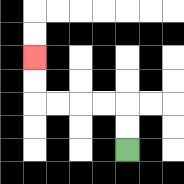{'start': '[5, 6]', 'end': '[1, 2]', 'path_directions': 'U,U,L,L,L,L,U,U', 'path_coordinates': '[[5, 6], [5, 5], [5, 4], [4, 4], [3, 4], [2, 4], [1, 4], [1, 3], [1, 2]]'}